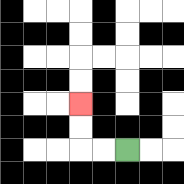{'start': '[5, 6]', 'end': '[3, 4]', 'path_directions': 'L,L,U,U', 'path_coordinates': '[[5, 6], [4, 6], [3, 6], [3, 5], [3, 4]]'}